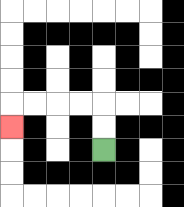{'start': '[4, 6]', 'end': '[0, 5]', 'path_directions': 'U,U,L,L,L,L,D', 'path_coordinates': '[[4, 6], [4, 5], [4, 4], [3, 4], [2, 4], [1, 4], [0, 4], [0, 5]]'}